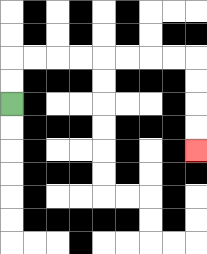{'start': '[0, 4]', 'end': '[8, 6]', 'path_directions': 'U,U,R,R,R,R,R,R,R,R,D,D,D,D', 'path_coordinates': '[[0, 4], [0, 3], [0, 2], [1, 2], [2, 2], [3, 2], [4, 2], [5, 2], [6, 2], [7, 2], [8, 2], [8, 3], [8, 4], [8, 5], [8, 6]]'}